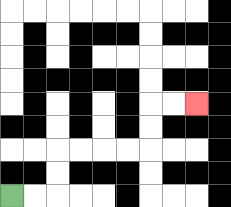{'start': '[0, 8]', 'end': '[8, 4]', 'path_directions': 'R,R,U,U,R,R,R,R,U,U,R,R', 'path_coordinates': '[[0, 8], [1, 8], [2, 8], [2, 7], [2, 6], [3, 6], [4, 6], [5, 6], [6, 6], [6, 5], [6, 4], [7, 4], [8, 4]]'}